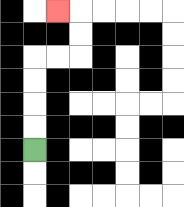{'start': '[1, 6]', 'end': '[2, 0]', 'path_directions': 'U,U,U,U,R,R,U,U,L', 'path_coordinates': '[[1, 6], [1, 5], [1, 4], [1, 3], [1, 2], [2, 2], [3, 2], [3, 1], [3, 0], [2, 0]]'}